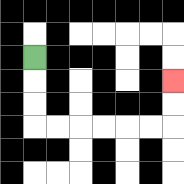{'start': '[1, 2]', 'end': '[7, 3]', 'path_directions': 'D,D,D,R,R,R,R,R,R,U,U', 'path_coordinates': '[[1, 2], [1, 3], [1, 4], [1, 5], [2, 5], [3, 5], [4, 5], [5, 5], [6, 5], [7, 5], [7, 4], [7, 3]]'}